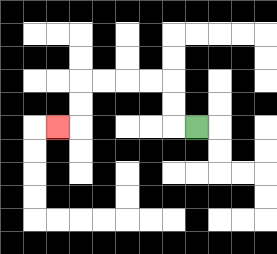{'start': '[8, 5]', 'end': '[2, 5]', 'path_directions': 'L,U,U,L,L,L,L,D,D,L', 'path_coordinates': '[[8, 5], [7, 5], [7, 4], [7, 3], [6, 3], [5, 3], [4, 3], [3, 3], [3, 4], [3, 5], [2, 5]]'}